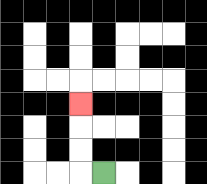{'start': '[4, 7]', 'end': '[3, 4]', 'path_directions': 'L,U,U,U', 'path_coordinates': '[[4, 7], [3, 7], [3, 6], [3, 5], [3, 4]]'}